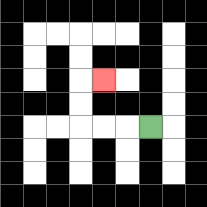{'start': '[6, 5]', 'end': '[4, 3]', 'path_directions': 'L,L,L,U,U,R', 'path_coordinates': '[[6, 5], [5, 5], [4, 5], [3, 5], [3, 4], [3, 3], [4, 3]]'}